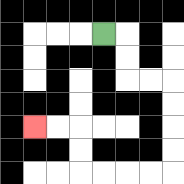{'start': '[4, 1]', 'end': '[1, 5]', 'path_directions': 'R,D,D,R,R,D,D,D,D,L,L,L,L,U,U,L,L', 'path_coordinates': '[[4, 1], [5, 1], [5, 2], [5, 3], [6, 3], [7, 3], [7, 4], [7, 5], [7, 6], [7, 7], [6, 7], [5, 7], [4, 7], [3, 7], [3, 6], [3, 5], [2, 5], [1, 5]]'}